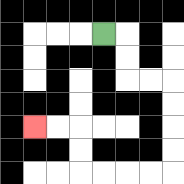{'start': '[4, 1]', 'end': '[1, 5]', 'path_directions': 'R,D,D,R,R,D,D,D,D,L,L,L,L,U,U,L,L', 'path_coordinates': '[[4, 1], [5, 1], [5, 2], [5, 3], [6, 3], [7, 3], [7, 4], [7, 5], [7, 6], [7, 7], [6, 7], [5, 7], [4, 7], [3, 7], [3, 6], [3, 5], [2, 5], [1, 5]]'}